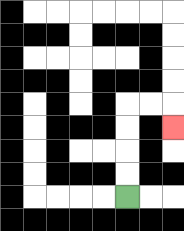{'start': '[5, 8]', 'end': '[7, 5]', 'path_directions': 'U,U,U,U,R,R,D', 'path_coordinates': '[[5, 8], [5, 7], [5, 6], [5, 5], [5, 4], [6, 4], [7, 4], [7, 5]]'}